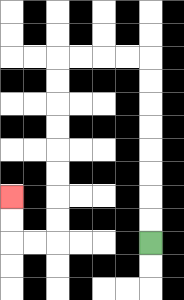{'start': '[6, 10]', 'end': '[0, 8]', 'path_directions': 'U,U,U,U,U,U,U,U,L,L,L,L,D,D,D,D,D,D,D,D,L,L,U,U', 'path_coordinates': '[[6, 10], [6, 9], [6, 8], [6, 7], [6, 6], [6, 5], [6, 4], [6, 3], [6, 2], [5, 2], [4, 2], [3, 2], [2, 2], [2, 3], [2, 4], [2, 5], [2, 6], [2, 7], [2, 8], [2, 9], [2, 10], [1, 10], [0, 10], [0, 9], [0, 8]]'}